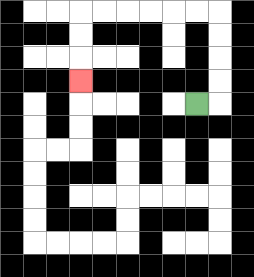{'start': '[8, 4]', 'end': '[3, 3]', 'path_directions': 'R,U,U,U,U,L,L,L,L,L,L,D,D,D', 'path_coordinates': '[[8, 4], [9, 4], [9, 3], [9, 2], [9, 1], [9, 0], [8, 0], [7, 0], [6, 0], [5, 0], [4, 0], [3, 0], [3, 1], [3, 2], [3, 3]]'}